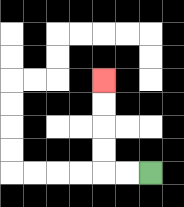{'start': '[6, 7]', 'end': '[4, 3]', 'path_directions': 'L,L,U,U,U,U', 'path_coordinates': '[[6, 7], [5, 7], [4, 7], [4, 6], [4, 5], [4, 4], [4, 3]]'}